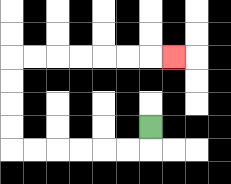{'start': '[6, 5]', 'end': '[7, 2]', 'path_directions': 'D,L,L,L,L,L,L,U,U,U,U,R,R,R,R,R,R,R', 'path_coordinates': '[[6, 5], [6, 6], [5, 6], [4, 6], [3, 6], [2, 6], [1, 6], [0, 6], [0, 5], [0, 4], [0, 3], [0, 2], [1, 2], [2, 2], [3, 2], [4, 2], [5, 2], [6, 2], [7, 2]]'}